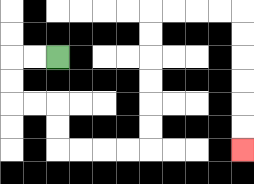{'start': '[2, 2]', 'end': '[10, 6]', 'path_directions': 'L,L,D,D,R,R,D,D,R,R,R,R,U,U,U,U,U,U,R,R,R,R,D,D,D,D,D,D', 'path_coordinates': '[[2, 2], [1, 2], [0, 2], [0, 3], [0, 4], [1, 4], [2, 4], [2, 5], [2, 6], [3, 6], [4, 6], [5, 6], [6, 6], [6, 5], [6, 4], [6, 3], [6, 2], [6, 1], [6, 0], [7, 0], [8, 0], [9, 0], [10, 0], [10, 1], [10, 2], [10, 3], [10, 4], [10, 5], [10, 6]]'}